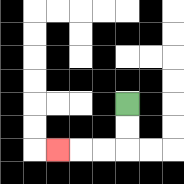{'start': '[5, 4]', 'end': '[2, 6]', 'path_directions': 'D,D,L,L,L', 'path_coordinates': '[[5, 4], [5, 5], [5, 6], [4, 6], [3, 6], [2, 6]]'}